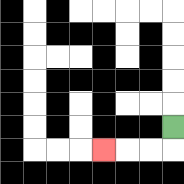{'start': '[7, 5]', 'end': '[4, 6]', 'path_directions': 'D,L,L,L', 'path_coordinates': '[[7, 5], [7, 6], [6, 6], [5, 6], [4, 6]]'}